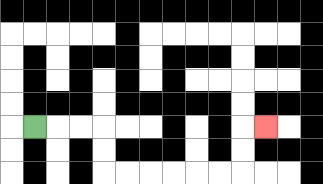{'start': '[1, 5]', 'end': '[11, 5]', 'path_directions': 'R,R,R,D,D,R,R,R,R,R,R,U,U,R', 'path_coordinates': '[[1, 5], [2, 5], [3, 5], [4, 5], [4, 6], [4, 7], [5, 7], [6, 7], [7, 7], [8, 7], [9, 7], [10, 7], [10, 6], [10, 5], [11, 5]]'}